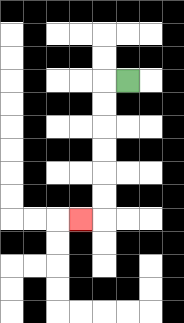{'start': '[5, 3]', 'end': '[3, 9]', 'path_directions': 'L,D,D,D,D,D,D,L', 'path_coordinates': '[[5, 3], [4, 3], [4, 4], [4, 5], [4, 6], [4, 7], [4, 8], [4, 9], [3, 9]]'}